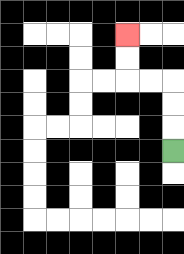{'start': '[7, 6]', 'end': '[5, 1]', 'path_directions': 'U,U,U,L,L,U,U', 'path_coordinates': '[[7, 6], [7, 5], [7, 4], [7, 3], [6, 3], [5, 3], [5, 2], [5, 1]]'}